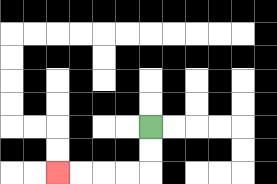{'start': '[6, 5]', 'end': '[2, 7]', 'path_directions': 'D,D,L,L,L,L', 'path_coordinates': '[[6, 5], [6, 6], [6, 7], [5, 7], [4, 7], [3, 7], [2, 7]]'}